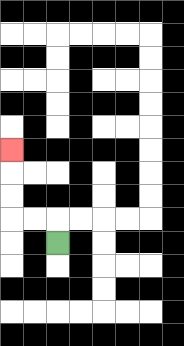{'start': '[2, 10]', 'end': '[0, 6]', 'path_directions': 'U,L,L,U,U,U', 'path_coordinates': '[[2, 10], [2, 9], [1, 9], [0, 9], [0, 8], [0, 7], [0, 6]]'}